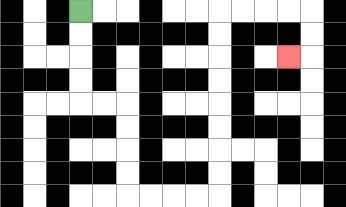{'start': '[3, 0]', 'end': '[12, 2]', 'path_directions': 'D,D,D,D,R,R,D,D,D,D,R,R,R,R,U,U,U,U,U,U,U,U,R,R,R,R,D,D,L', 'path_coordinates': '[[3, 0], [3, 1], [3, 2], [3, 3], [3, 4], [4, 4], [5, 4], [5, 5], [5, 6], [5, 7], [5, 8], [6, 8], [7, 8], [8, 8], [9, 8], [9, 7], [9, 6], [9, 5], [9, 4], [9, 3], [9, 2], [9, 1], [9, 0], [10, 0], [11, 0], [12, 0], [13, 0], [13, 1], [13, 2], [12, 2]]'}